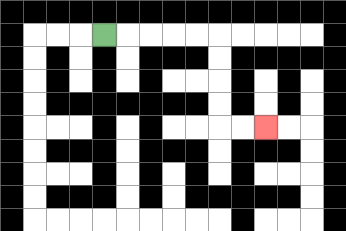{'start': '[4, 1]', 'end': '[11, 5]', 'path_directions': 'R,R,R,R,R,D,D,D,D,R,R', 'path_coordinates': '[[4, 1], [5, 1], [6, 1], [7, 1], [8, 1], [9, 1], [9, 2], [9, 3], [9, 4], [9, 5], [10, 5], [11, 5]]'}